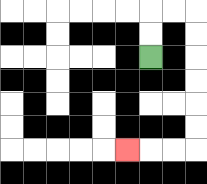{'start': '[6, 2]', 'end': '[5, 6]', 'path_directions': 'U,U,R,R,D,D,D,D,D,D,L,L,L', 'path_coordinates': '[[6, 2], [6, 1], [6, 0], [7, 0], [8, 0], [8, 1], [8, 2], [8, 3], [8, 4], [8, 5], [8, 6], [7, 6], [6, 6], [5, 6]]'}